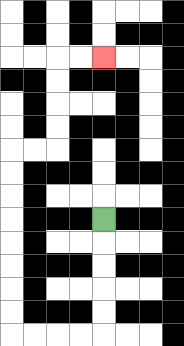{'start': '[4, 9]', 'end': '[4, 2]', 'path_directions': 'D,D,D,D,D,L,L,L,L,U,U,U,U,U,U,U,U,R,R,U,U,U,U,R,R', 'path_coordinates': '[[4, 9], [4, 10], [4, 11], [4, 12], [4, 13], [4, 14], [3, 14], [2, 14], [1, 14], [0, 14], [0, 13], [0, 12], [0, 11], [0, 10], [0, 9], [0, 8], [0, 7], [0, 6], [1, 6], [2, 6], [2, 5], [2, 4], [2, 3], [2, 2], [3, 2], [4, 2]]'}